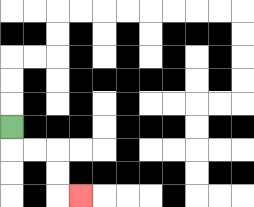{'start': '[0, 5]', 'end': '[3, 8]', 'path_directions': 'D,R,R,D,D,R', 'path_coordinates': '[[0, 5], [0, 6], [1, 6], [2, 6], [2, 7], [2, 8], [3, 8]]'}